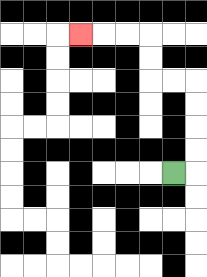{'start': '[7, 7]', 'end': '[3, 1]', 'path_directions': 'R,U,U,U,U,L,L,U,U,L,L,L', 'path_coordinates': '[[7, 7], [8, 7], [8, 6], [8, 5], [8, 4], [8, 3], [7, 3], [6, 3], [6, 2], [6, 1], [5, 1], [4, 1], [3, 1]]'}